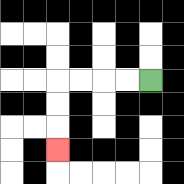{'start': '[6, 3]', 'end': '[2, 6]', 'path_directions': 'L,L,L,L,D,D,D', 'path_coordinates': '[[6, 3], [5, 3], [4, 3], [3, 3], [2, 3], [2, 4], [2, 5], [2, 6]]'}